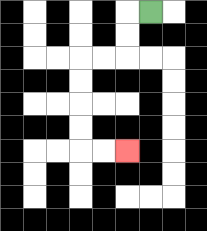{'start': '[6, 0]', 'end': '[5, 6]', 'path_directions': 'L,D,D,L,L,D,D,D,D,R,R', 'path_coordinates': '[[6, 0], [5, 0], [5, 1], [5, 2], [4, 2], [3, 2], [3, 3], [3, 4], [3, 5], [3, 6], [4, 6], [5, 6]]'}